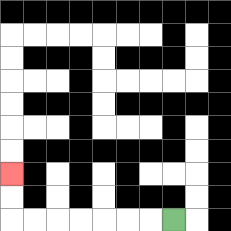{'start': '[7, 9]', 'end': '[0, 7]', 'path_directions': 'L,L,L,L,L,L,L,U,U', 'path_coordinates': '[[7, 9], [6, 9], [5, 9], [4, 9], [3, 9], [2, 9], [1, 9], [0, 9], [0, 8], [0, 7]]'}